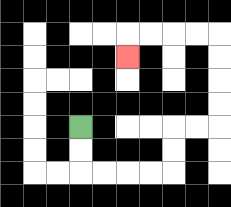{'start': '[3, 5]', 'end': '[5, 2]', 'path_directions': 'D,D,R,R,R,R,U,U,R,R,U,U,U,U,L,L,L,L,D', 'path_coordinates': '[[3, 5], [3, 6], [3, 7], [4, 7], [5, 7], [6, 7], [7, 7], [7, 6], [7, 5], [8, 5], [9, 5], [9, 4], [9, 3], [9, 2], [9, 1], [8, 1], [7, 1], [6, 1], [5, 1], [5, 2]]'}